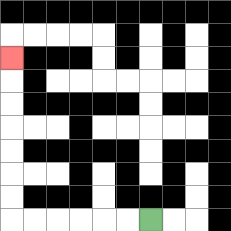{'start': '[6, 9]', 'end': '[0, 2]', 'path_directions': 'L,L,L,L,L,L,U,U,U,U,U,U,U', 'path_coordinates': '[[6, 9], [5, 9], [4, 9], [3, 9], [2, 9], [1, 9], [0, 9], [0, 8], [0, 7], [0, 6], [0, 5], [0, 4], [0, 3], [0, 2]]'}